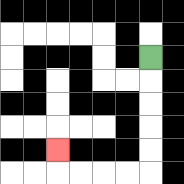{'start': '[6, 2]', 'end': '[2, 6]', 'path_directions': 'D,D,D,D,D,L,L,L,L,U', 'path_coordinates': '[[6, 2], [6, 3], [6, 4], [6, 5], [6, 6], [6, 7], [5, 7], [4, 7], [3, 7], [2, 7], [2, 6]]'}